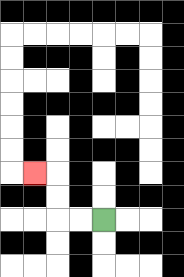{'start': '[4, 9]', 'end': '[1, 7]', 'path_directions': 'L,L,U,U,L', 'path_coordinates': '[[4, 9], [3, 9], [2, 9], [2, 8], [2, 7], [1, 7]]'}